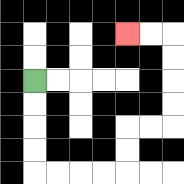{'start': '[1, 3]', 'end': '[5, 1]', 'path_directions': 'D,D,D,D,R,R,R,R,U,U,R,R,U,U,U,U,L,L', 'path_coordinates': '[[1, 3], [1, 4], [1, 5], [1, 6], [1, 7], [2, 7], [3, 7], [4, 7], [5, 7], [5, 6], [5, 5], [6, 5], [7, 5], [7, 4], [7, 3], [7, 2], [7, 1], [6, 1], [5, 1]]'}